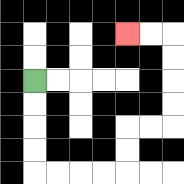{'start': '[1, 3]', 'end': '[5, 1]', 'path_directions': 'D,D,D,D,R,R,R,R,U,U,R,R,U,U,U,U,L,L', 'path_coordinates': '[[1, 3], [1, 4], [1, 5], [1, 6], [1, 7], [2, 7], [3, 7], [4, 7], [5, 7], [5, 6], [5, 5], [6, 5], [7, 5], [7, 4], [7, 3], [7, 2], [7, 1], [6, 1], [5, 1]]'}